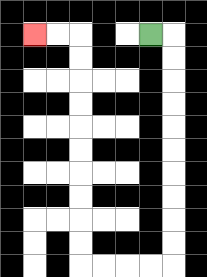{'start': '[6, 1]', 'end': '[1, 1]', 'path_directions': 'R,D,D,D,D,D,D,D,D,D,D,L,L,L,L,U,U,U,U,U,U,U,U,U,U,L,L', 'path_coordinates': '[[6, 1], [7, 1], [7, 2], [7, 3], [7, 4], [7, 5], [7, 6], [7, 7], [7, 8], [7, 9], [7, 10], [7, 11], [6, 11], [5, 11], [4, 11], [3, 11], [3, 10], [3, 9], [3, 8], [3, 7], [3, 6], [3, 5], [3, 4], [3, 3], [3, 2], [3, 1], [2, 1], [1, 1]]'}